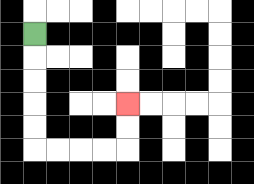{'start': '[1, 1]', 'end': '[5, 4]', 'path_directions': 'D,D,D,D,D,R,R,R,R,U,U', 'path_coordinates': '[[1, 1], [1, 2], [1, 3], [1, 4], [1, 5], [1, 6], [2, 6], [3, 6], [4, 6], [5, 6], [5, 5], [5, 4]]'}